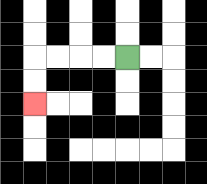{'start': '[5, 2]', 'end': '[1, 4]', 'path_directions': 'L,L,L,L,D,D', 'path_coordinates': '[[5, 2], [4, 2], [3, 2], [2, 2], [1, 2], [1, 3], [1, 4]]'}